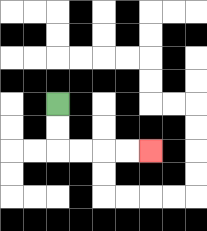{'start': '[2, 4]', 'end': '[6, 6]', 'path_directions': 'D,D,R,R,R,R', 'path_coordinates': '[[2, 4], [2, 5], [2, 6], [3, 6], [4, 6], [5, 6], [6, 6]]'}